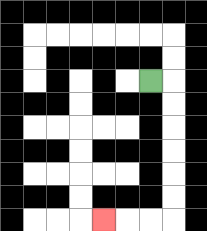{'start': '[6, 3]', 'end': '[4, 9]', 'path_directions': 'R,D,D,D,D,D,D,L,L,L', 'path_coordinates': '[[6, 3], [7, 3], [7, 4], [7, 5], [7, 6], [7, 7], [7, 8], [7, 9], [6, 9], [5, 9], [4, 9]]'}